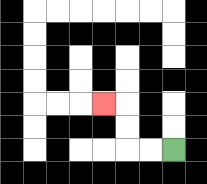{'start': '[7, 6]', 'end': '[4, 4]', 'path_directions': 'L,L,U,U,L', 'path_coordinates': '[[7, 6], [6, 6], [5, 6], [5, 5], [5, 4], [4, 4]]'}